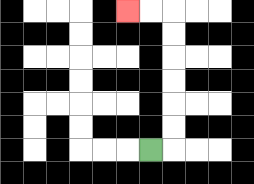{'start': '[6, 6]', 'end': '[5, 0]', 'path_directions': 'R,U,U,U,U,U,U,L,L', 'path_coordinates': '[[6, 6], [7, 6], [7, 5], [7, 4], [7, 3], [7, 2], [7, 1], [7, 0], [6, 0], [5, 0]]'}